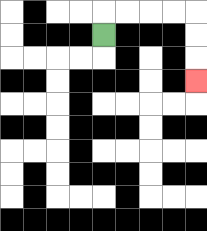{'start': '[4, 1]', 'end': '[8, 3]', 'path_directions': 'U,R,R,R,R,D,D,D', 'path_coordinates': '[[4, 1], [4, 0], [5, 0], [6, 0], [7, 0], [8, 0], [8, 1], [8, 2], [8, 3]]'}